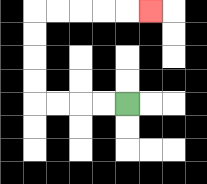{'start': '[5, 4]', 'end': '[6, 0]', 'path_directions': 'L,L,L,L,U,U,U,U,R,R,R,R,R', 'path_coordinates': '[[5, 4], [4, 4], [3, 4], [2, 4], [1, 4], [1, 3], [1, 2], [1, 1], [1, 0], [2, 0], [3, 0], [4, 0], [5, 0], [6, 0]]'}